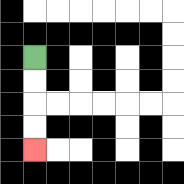{'start': '[1, 2]', 'end': '[1, 6]', 'path_directions': 'D,D,D,D', 'path_coordinates': '[[1, 2], [1, 3], [1, 4], [1, 5], [1, 6]]'}